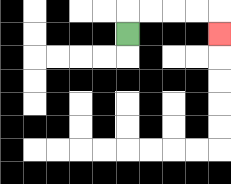{'start': '[5, 1]', 'end': '[9, 1]', 'path_directions': 'U,R,R,R,R,D', 'path_coordinates': '[[5, 1], [5, 0], [6, 0], [7, 0], [8, 0], [9, 0], [9, 1]]'}